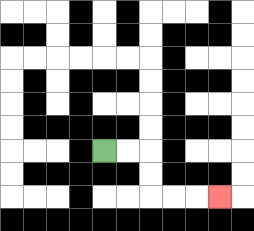{'start': '[4, 6]', 'end': '[9, 8]', 'path_directions': 'R,R,D,D,R,R,R', 'path_coordinates': '[[4, 6], [5, 6], [6, 6], [6, 7], [6, 8], [7, 8], [8, 8], [9, 8]]'}